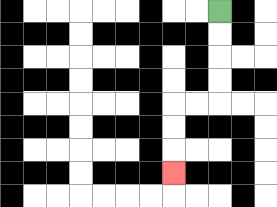{'start': '[9, 0]', 'end': '[7, 7]', 'path_directions': 'D,D,D,D,L,L,D,D,D', 'path_coordinates': '[[9, 0], [9, 1], [9, 2], [9, 3], [9, 4], [8, 4], [7, 4], [7, 5], [7, 6], [7, 7]]'}